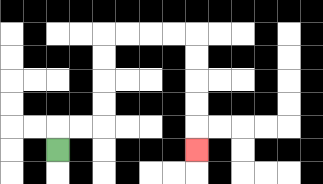{'start': '[2, 6]', 'end': '[8, 6]', 'path_directions': 'U,R,R,U,U,U,U,R,R,R,R,D,D,D,D,D', 'path_coordinates': '[[2, 6], [2, 5], [3, 5], [4, 5], [4, 4], [4, 3], [4, 2], [4, 1], [5, 1], [6, 1], [7, 1], [8, 1], [8, 2], [8, 3], [8, 4], [8, 5], [8, 6]]'}